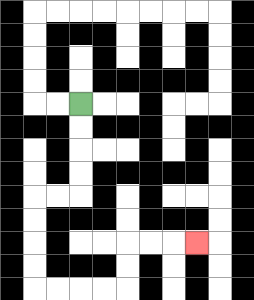{'start': '[3, 4]', 'end': '[8, 10]', 'path_directions': 'D,D,D,D,L,L,D,D,D,D,R,R,R,R,U,U,R,R,R', 'path_coordinates': '[[3, 4], [3, 5], [3, 6], [3, 7], [3, 8], [2, 8], [1, 8], [1, 9], [1, 10], [1, 11], [1, 12], [2, 12], [3, 12], [4, 12], [5, 12], [5, 11], [5, 10], [6, 10], [7, 10], [8, 10]]'}